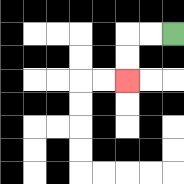{'start': '[7, 1]', 'end': '[5, 3]', 'path_directions': 'L,L,D,D', 'path_coordinates': '[[7, 1], [6, 1], [5, 1], [5, 2], [5, 3]]'}